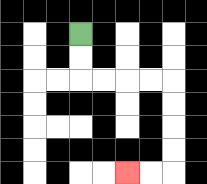{'start': '[3, 1]', 'end': '[5, 7]', 'path_directions': 'D,D,R,R,R,R,D,D,D,D,L,L', 'path_coordinates': '[[3, 1], [3, 2], [3, 3], [4, 3], [5, 3], [6, 3], [7, 3], [7, 4], [7, 5], [7, 6], [7, 7], [6, 7], [5, 7]]'}